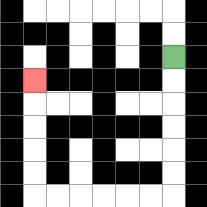{'start': '[7, 2]', 'end': '[1, 3]', 'path_directions': 'D,D,D,D,D,D,L,L,L,L,L,L,U,U,U,U,U', 'path_coordinates': '[[7, 2], [7, 3], [7, 4], [7, 5], [7, 6], [7, 7], [7, 8], [6, 8], [5, 8], [4, 8], [3, 8], [2, 8], [1, 8], [1, 7], [1, 6], [1, 5], [1, 4], [1, 3]]'}